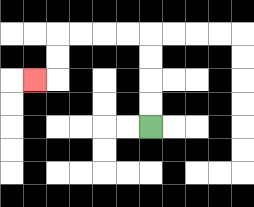{'start': '[6, 5]', 'end': '[1, 3]', 'path_directions': 'U,U,U,U,L,L,L,L,D,D,L', 'path_coordinates': '[[6, 5], [6, 4], [6, 3], [6, 2], [6, 1], [5, 1], [4, 1], [3, 1], [2, 1], [2, 2], [2, 3], [1, 3]]'}